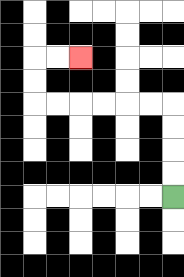{'start': '[7, 8]', 'end': '[3, 2]', 'path_directions': 'U,U,U,U,L,L,L,L,L,L,U,U,R,R', 'path_coordinates': '[[7, 8], [7, 7], [7, 6], [7, 5], [7, 4], [6, 4], [5, 4], [4, 4], [3, 4], [2, 4], [1, 4], [1, 3], [1, 2], [2, 2], [3, 2]]'}